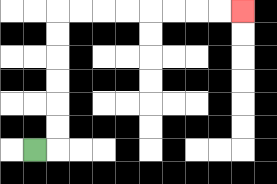{'start': '[1, 6]', 'end': '[10, 0]', 'path_directions': 'R,U,U,U,U,U,U,R,R,R,R,R,R,R,R', 'path_coordinates': '[[1, 6], [2, 6], [2, 5], [2, 4], [2, 3], [2, 2], [2, 1], [2, 0], [3, 0], [4, 0], [5, 0], [6, 0], [7, 0], [8, 0], [9, 0], [10, 0]]'}